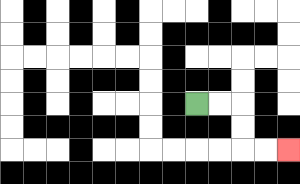{'start': '[8, 4]', 'end': '[12, 6]', 'path_directions': 'R,R,D,D,R,R', 'path_coordinates': '[[8, 4], [9, 4], [10, 4], [10, 5], [10, 6], [11, 6], [12, 6]]'}